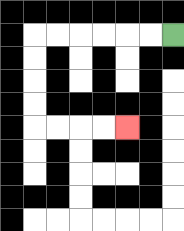{'start': '[7, 1]', 'end': '[5, 5]', 'path_directions': 'L,L,L,L,L,L,D,D,D,D,R,R,R,R', 'path_coordinates': '[[7, 1], [6, 1], [5, 1], [4, 1], [3, 1], [2, 1], [1, 1], [1, 2], [1, 3], [1, 4], [1, 5], [2, 5], [3, 5], [4, 5], [5, 5]]'}